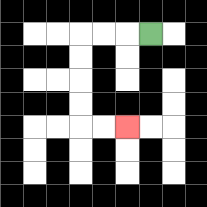{'start': '[6, 1]', 'end': '[5, 5]', 'path_directions': 'L,L,L,D,D,D,D,R,R', 'path_coordinates': '[[6, 1], [5, 1], [4, 1], [3, 1], [3, 2], [3, 3], [3, 4], [3, 5], [4, 5], [5, 5]]'}